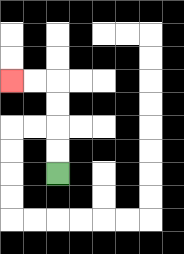{'start': '[2, 7]', 'end': '[0, 3]', 'path_directions': 'U,U,U,U,L,L', 'path_coordinates': '[[2, 7], [2, 6], [2, 5], [2, 4], [2, 3], [1, 3], [0, 3]]'}